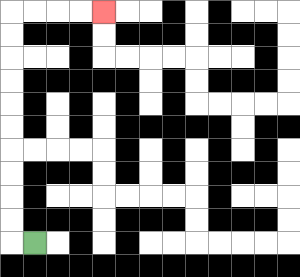{'start': '[1, 10]', 'end': '[4, 0]', 'path_directions': 'L,U,U,U,U,U,U,U,U,U,U,R,R,R,R', 'path_coordinates': '[[1, 10], [0, 10], [0, 9], [0, 8], [0, 7], [0, 6], [0, 5], [0, 4], [0, 3], [0, 2], [0, 1], [0, 0], [1, 0], [2, 0], [3, 0], [4, 0]]'}